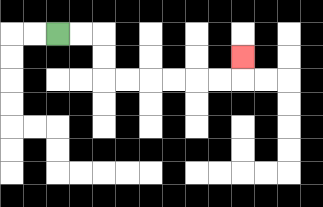{'start': '[2, 1]', 'end': '[10, 2]', 'path_directions': 'R,R,D,D,R,R,R,R,R,R,U', 'path_coordinates': '[[2, 1], [3, 1], [4, 1], [4, 2], [4, 3], [5, 3], [6, 3], [7, 3], [8, 3], [9, 3], [10, 3], [10, 2]]'}